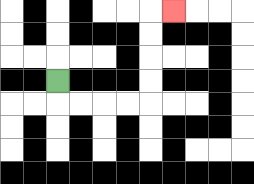{'start': '[2, 3]', 'end': '[7, 0]', 'path_directions': 'D,R,R,R,R,U,U,U,U,R', 'path_coordinates': '[[2, 3], [2, 4], [3, 4], [4, 4], [5, 4], [6, 4], [6, 3], [6, 2], [6, 1], [6, 0], [7, 0]]'}